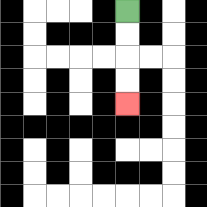{'start': '[5, 0]', 'end': '[5, 4]', 'path_directions': 'D,D,D,D', 'path_coordinates': '[[5, 0], [5, 1], [5, 2], [5, 3], [5, 4]]'}